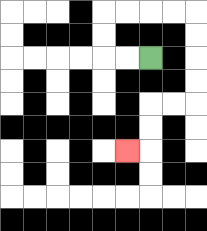{'start': '[6, 2]', 'end': '[5, 6]', 'path_directions': 'L,L,U,U,R,R,R,R,D,D,D,D,L,L,D,D,L', 'path_coordinates': '[[6, 2], [5, 2], [4, 2], [4, 1], [4, 0], [5, 0], [6, 0], [7, 0], [8, 0], [8, 1], [8, 2], [8, 3], [8, 4], [7, 4], [6, 4], [6, 5], [6, 6], [5, 6]]'}